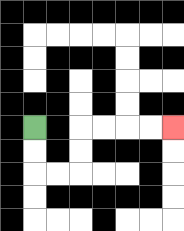{'start': '[1, 5]', 'end': '[7, 5]', 'path_directions': 'D,D,R,R,U,U,R,R,R,R', 'path_coordinates': '[[1, 5], [1, 6], [1, 7], [2, 7], [3, 7], [3, 6], [3, 5], [4, 5], [5, 5], [6, 5], [7, 5]]'}